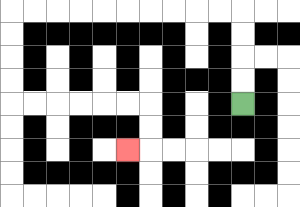{'start': '[10, 4]', 'end': '[5, 6]', 'path_directions': 'U,U,U,U,L,L,L,L,L,L,L,L,L,L,D,D,D,D,R,R,R,R,R,R,D,D,L', 'path_coordinates': '[[10, 4], [10, 3], [10, 2], [10, 1], [10, 0], [9, 0], [8, 0], [7, 0], [6, 0], [5, 0], [4, 0], [3, 0], [2, 0], [1, 0], [0, 0], [0, 1], [0, 2], [0, 3], [0, 4], [1, 4], [2, 4], [3, 4], [4, 4], [5, 4], [6, 4], [6, 5], [6, 6], [5, 6]]'}